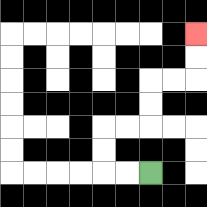{'start': '[6, 7]', 'end': '[8, 1]', 'path_directions': 'L,L,U,U,R,R,U,U,R,R,U,U', 'path_coordinates': '[[6, 7], [5, 7], [4, 7], [4, 6], [4, 5], [5, 5], [6, 5], [6, 4], [6, 3], [7, 3], [8, 3], [8, 2], [8, 1]]'}